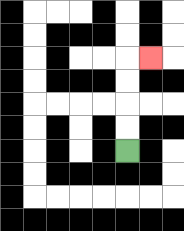{'start': '[5, 6]', 'end': '[6, 2]', 'path_directions': 'U,U,U,U,R', 'path_coordinates': '[[5, 6], [5, 5], [5, 4], [5, 3], [5, 2], [6, 2]]'}